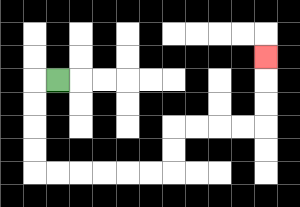{'start': '[2, 3]', 'end': '[11, 2]', 'path_directions': 'L,D,D,D,D,R,R,R,R,R,R,U,U,R,R,R,R,U,U,U', 'path_coordinates': '[[2, 3], [1, 3], [1, 4], [1, 5], [1, 6], [1, 7], [2, 7], [3, 7], [4, 7], [5, 7], [6, 7], [7, 7], [7, 6], [7, 5], [8, 5], [9, 5], [10, 5], [11, 5], [11, 4], [11, 3], [11, 2]]'}